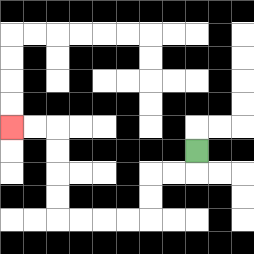{'start': '[8, 6]', 'end': '[0, 5]', 'path_directions': 'D,L,L,D,D,L,L,L,L,U,U,U,U,L,L', 'path_coordinates': '[[8, 6], [8, 7], [7, 7], [6, 7], [6, 8], [6, 9], [5, 9], [4, 9], [3, 9], [2, 9], [2, 8], [2, 7], [2, 6], [2, 5], [1, 5], [0, 5]]'}